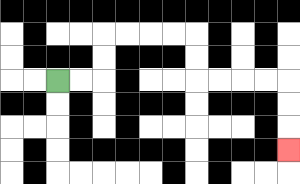{'start': '[2, 3]', 'end': '[12, 6]', 'path_directions': 'R,R,U,U,R,R,R,R,D,D,R,R,R,R,D,D,D', 'path_coordinates': '[[2, 3], [3, 3], [4, 3], [4, 2], [4, 1], [5, 1], [6, 1], [7, 1], [8, 1], [8, 2], [8, 3], [9, 3], [10, 3], [11, 3], [12, 3], [12, 4], [12, 5], [12, 6]]'}